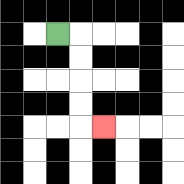{'start': '[2, 1]', 'end': '[4, 5]', 'path_directions': 'R,D,D,D,D,R', 'path_coordinates': '[[2, 1], [3, 1], [3, 2], [3, 3], [3, 4], [3, 5], [4, 5]]'}